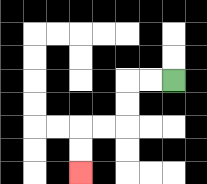{'start': '[7, 3]', 'end': '[3, 7]', 'path_directions': 'L,L,D,D,L,L,D,D', 'path_coordinates': '[[7, 3], [6, 3], [5, 3], [5, 4], [5, 5], [4, 5], [3, 5], [3, 6], [3, 7]]'}